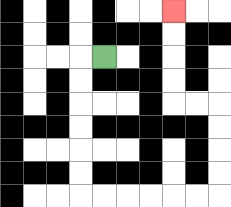{'start': '[4, 2]', 'end': '[7, 0]', 'path_directions': 'L,D,D,D,D,D,D,R,R,R,R,R,R,U,U,U,U,L,L,U,U,U,U', 'path_coordinates': '[[4, 2], [3, 2], [3, 3], [3, 4], [3, 5], [3, 6], [3, 7], [3, 8], [4, 8], [5, 8], [6, 8], [7, 8], [8, 8], [9, 8], [9, 7], [9, 6], [9, 5], [9, 4], [8, 4], [7, 4], [7, 3], [7, 2], [7, 1], [7, 0]]'}